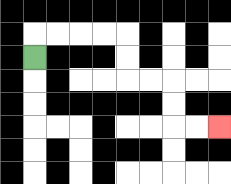{'start': '[1, 2]', 'end': '[9, 5]', 'path_directions': 'U,R,R,R,R,D,D,R,R,D,D,R,R', 'path_coordinates': '[[1, 2], [1, 1], [2, 1], [3, 1], [4, 1], [5, 1], [5, 2], [5, 3], [6, 3], [7, 3], [7, 4], [7, 5], [8, 5], [9, 5]]'}